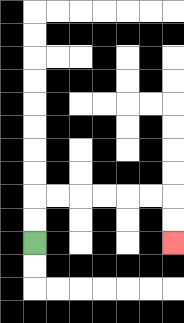{'start': '[1, 10]', 'end': '[7, 10]', 'path_directions': 'U,U,R,R,R,R,R,R,D,D', 'path_coordinates': '[[1, 10], [1, 9], [1, 8], [2, 8], [3, 8], [4, 8], [5, 8], [6, 8], [7, 8], [7, 9], [7, 10]]'}